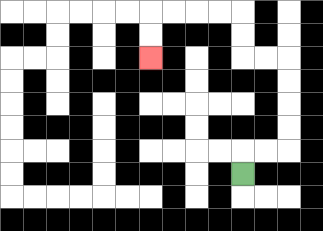{'start': '[10, 7]', 'end': '[6, 2]', 'path_directions': 'U,R,R,U,U,U,U,L,L,U,U,L,L,L,L,D,D', 'path_coordinates': '[[10, 7], [10, 6], [11, 6], [12, 6], [12, 5], [12, 4], [12, 3], [12, 2], [11, 2], [10, 2], [10, 1], [10, 0], [9, 0], [8, 0], [7, 0], [6, 0], [6, 1], [6, 2]]'}